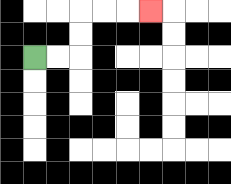{'start': '[1, 2]', 'end': '[6, 0]', 'path_directions': 'R,R,U,U,R,R,R', 'path_coordinates': '[[1, 2], [2, 2], [3, 2], [3, 1], [3, 0], [4, 0], [5, 0], [6, 0]]'}